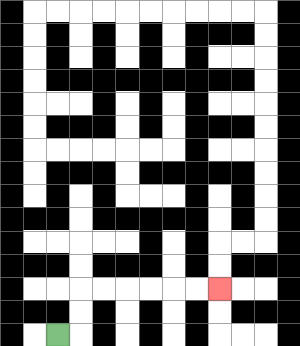{'start': '[2, 14]', 'end': '[9, 12]', 'path_directions': 'R,U,U,R,R,R,R,R,R', 'path_coordinates': '[[2, 14], [3, 14], [3, 13], [3, 12], [4, 12], [5, 12], [6, 12], [7, 12], [8, 12], [9, 12]]'}